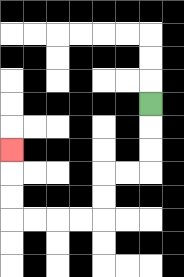{'start': '[6, 4]', 'end': '[0, 6]', 'path_directions': 'D,D,D,L,L,D,D,L,L,L,L,U,U,U', 'path_coordinates': '[[6, 4], [6, 5], [6, 6], [6, 7], [5, 7], [4, 7], [4, 8], [4, 9], [3, 9], [2, 9], [1, 9], [0, 9], [0, 8], [0, 7], [0, 6]]'}